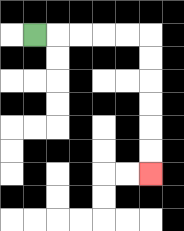{'start': '[1, 1]', 'end': '[6, 7]', 'path_directions': 'R,R,R,R,R,D,D,D,D,D,D', 'path_coordinates': '[[1, 1], [2, 1], [3, 1], [4, 1], [5, 1], [6, 1], [6, 2], [6, 3], [6, 4], [6, 5], [6, 6], [6, 7]]'}